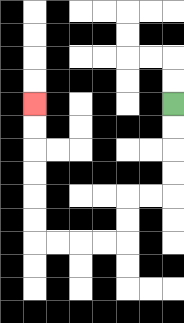{'start': '[7, 4]', 'end': '[1, 4]', 'path_directions': 'D,D,D,D,L,L,D,D,L,L,L,L,U,U,U,U,U,U', 'path_coordinates': '[[7, 4], [7, 5], [7, 6], [7, 7], [7, 8], [6, 8], [5, 8], [5, 9], [5, 10], [4, 10], [3, 10], [2, 10], [1, 10], [1, 9], [1, 8], [1, 7], [1, 6], [1, 5], [1, 4]]'}